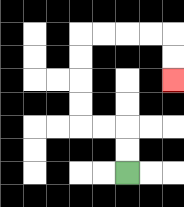{'start': '[5, 7]', 'end': '[7, 3]', 'path_directions': 'U,U,L,L,U,U,U,U,R,R,R,R,D,D', 'path_coordinates': '[[5, 7], [5, 6], [5, 5], [4, 5], [3, 5], [3, 4], [3, 3], [3, 2], [3, 1], [4, 1], [5, 1], [6, 1], [7, 1], [7, 2], [7, 3]]'}